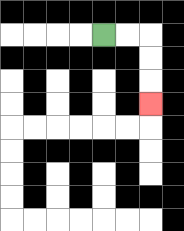{'start': '[4, 1]', 'end': '[6, 4]', 'path_directions': 'R,R,D,D,D', 'path_coordinates': '[[4, 1], [5, 1], [6, 1], [6, 2], [6, 3], [6, 4]]'}